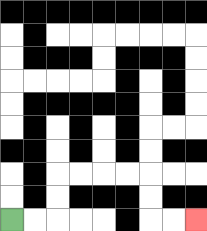{'start': '[0, 9]', 'end': '[8, 9]', 'path_directions': 'R,R,U,U,R,R,R,R,D,D,R,R', 'path_coordinates': '[[0, 9], [1, 9], [2, 9], [2, 8], [2, 7], [3, 7], [4, 7], [5, 7], [6, 7], [6, 8], [6, 9], [7, 9], [8, 9]]'}